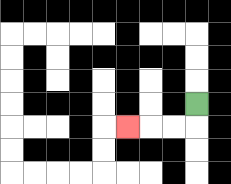{'start': '[8, 4]', 'end': '[5, 5]', 'path_directions': 'D,L,L,L', 'path_coordinates': '[[8, 4], [8, 5], [7, 5], [6, 5], [5, 5]]'}